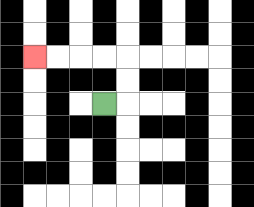{'start': '[4, 4]', 'end': '[1, 2]', 'path_directions': 'R,U,U,L,L,L,L', 'path_coordinates': '[[4, 4], [5, 4], [5, 3], [5, 2], [4, 2], [3, 2], [2, 2], [1, 2]]'}